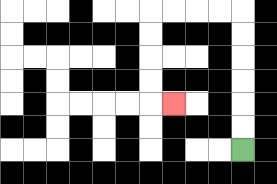{'start': '[10, 6]', 'end': '[7, 4]', 'path_directions': 'U,U,U,U,U,U,L,L,L,L,D,D,D,D,R', 'path_coordinates': '[[10, 6], [10, 5], [10, 4], [10, 3], [10, 2], [10, 1], [10, 0], [9, 0], [8, 0], [7, 0], [6, 0], [6, 1], [6, 2], [6, 3], [6, 4], [7, 4]]'}